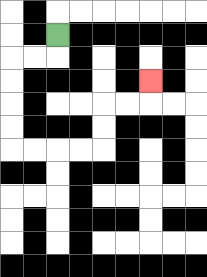{'start': '[2, 1]', 'end': '[6, 3]', 'path_directions': 'D,L,L,D,D,D,D,R,R,R,R,U,U,R,R,U', 'path_coordinates': '[[2, 1], [2, 2], [1, 2], [0, 2], [0, 3], [0, 4], [0, 5], [0, 6], [1, 6], [2, 6], [3, 6], [4, 6], [4, 5], [4, 4], [5, 4], [6, 4], [6, 3]]'}